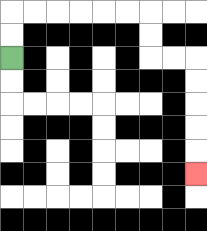{'start': '[0, 2]', 'end': '[8, 7]', 'path_directions': 'U,U,R,R,R,R,R,R,D,D,R,R,D,D,D,D,D', 'path_coordinates': '[[0, 2], [0, 1], [0, 0], [1, 0], [2, 0], [3, 0], [4, 0], [5, 0], [6, 0], [6, 1], [6, 2], [7, 2], [8, 2], [8, 3], [8, 4], [8, 5], [8, 6], [8, 7]]'}